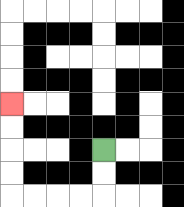{'start': '[4, 6]', 'end': '[0, 4]', 'path_directions': 'D,D,L,L,L,L,U,U,U,U', 'path_coordinates': '[[4, 6], [4, 7], [4, 8], [3, 8], [2, 8], [1, 8], [0, 8], [0, 7], [0, 6], [0, 5], [0, 4]]'}